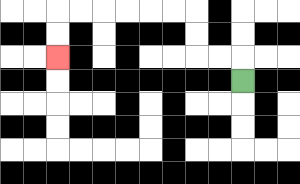{'start': '[10, 3]', 'end': '[2, 2]', 'path_directions': 'U,L,L,U,U,L,L,L,L,L,L,D,D', 'path_coordinates': '[[10, 3], [10, 2], [9, 2], [8, 2], [8, 1], [8, 0], [7, 0], [6, 0], [5, 0], [4, 0], [3, 0], [2, 0], [2, 1], [2, 2]]'}